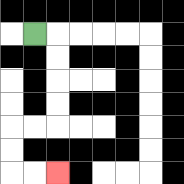{'start': '[1, 1]', 'end': '[2, 7]', 'path_directions': 'R,D,D,D,D,L,L,D,D,R,R', 'path_coordinates': '[[1, 1], [2, 1], [2, 2], [2, 3], [2, 4], [2, 5], [1, 5], [0, 5], [0, 6], [0, 7], [1, 7], [2, 7]]'}